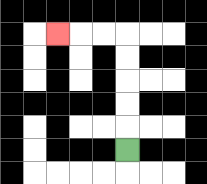{'start': '[5, 6]', 'end': '[2, 1]', 'path_directions': 'U,U,U,U,U,L,L,L', 'path_coordinates': '[[5, 6], [5, 5], [5, 4], [5, 3], [5, 2], [5, 1], [4, 1], [3, 1], [2, 1]]'}